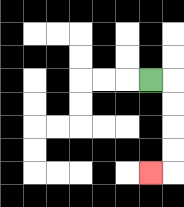{'start': '[6, 3]', 'end': '[6, 7]', 'path_directions': 'R,D,D,D,D,L', 'path_coordinates': '[[6, 3], [7, 3], [7, 4], [7, 5], [7, 6], [7, 7], [6, 7]]'}